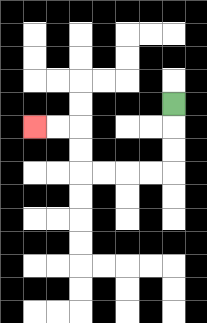{'start': '[7, 4]', 'end': '[1, 5]', 'path_directions': 'D,D,D,L,L,L,L,U,U,L,L', 'path_coordinates': '[[7, 4], [7, 5], [7, 6], [7, 7], [6, 7], [5, 7], [4, 7], [3, 7], [3, 6], [3, 5], [2, 5], [1, 5]]'}